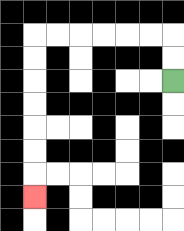{'start': '[7, 3]', 'end': '[1, 8]', 'path_directions': 'U,U,L,L,L,L,L,L,D,D,D,D,D,D,D', 'path_coordinates': '[[7, 3], [7, 2], [7, 1], [6, 1], [5, 1], [4, 1], [3, 1], [2, 1], [1, 1], [1, 2], [1, 3], [1, 4], [1, 5], [1, 6], [1, 7], [1, 8]]'}